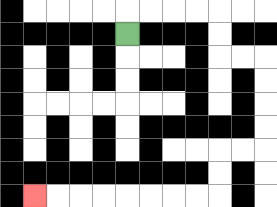{'start': '[5, 1]', 'end': '[1, 8]', 'path_directions': 'U,R,R,R,R,D,D,R,R,D,D,D,D,L,L,D,D,L,L,L,L,L,L,L,L', 'path_coordinates': '[[5, 1], [5, 0], [6, 0], [7, 0], [8, 0], [9, 0], [9, 1], [9, 2], [10, 2], [11, 2], [11, 3], [11, 4], [11, 5], [11, 6], [10, 6], [9, 6], [9, 7], [9, 8], [8, 8], [7, 8], [6, 8], [5, 8], [4, 8], [3, 8], [2, 8], [1, 8]]'}